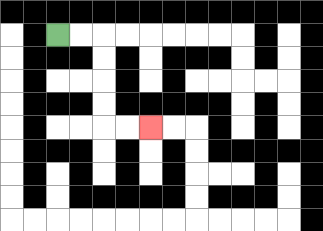{'start': '[2, 1]', 'end': '[6, 5]', 'path_directions': 'R,R,D,D,D,D,R,R', 'path_coordinates': '[[2, 1], [3, 1], [4, 1], [4, 2], [4, 3], [4, 4], [4, 5], [5, 5], [6, 5]]'}